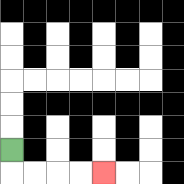{'start': '[0, 6]', 'end': '[4, 7]', 'path_directions': 'D,R,R,R,R', 'path_coordinates': '[[0, 6], [0, 7], [1, 7], [2, 7], [3, 7], [4, 7]]'}